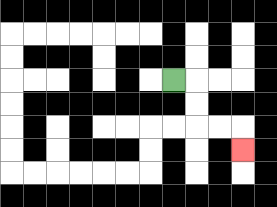{'start': '[7, 3]', 'end': '[10, 6]', 'path_directions': 'R,D,D,R,R,D', 'path_coordinates': '[[7, 3], [8, 3], [8, 4], [8, 5], [9, 5], [10, 5], [10, 6]]'}